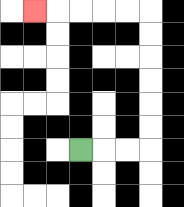{'start': '[3, 6]', 'end': '[1, 0]', 'path_directions': 'R,R,R,U,U,U,U,U,U,L,L,L,L,L', 'path_coordinates': '[[3, 6], [4, 6], [5, 6], [6, 6], [6, 5], [6, 4], [6, 3], [6, 2], [6, 1], [6, 0], [5, 0], [4, 0], [3, 0], [2, 0], [1, 0]]'}